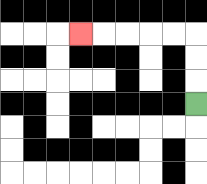{'start': '[8, 4]', 'end': '[3, 1]', 'path_directions': 'U,U,U,L,L,L,L,L', 'path_coordinates': '[[8, 4], [8, 3], [8, 2], [8, 1], [7, 1], [6, 1], [5, 1], [4, 1], [3, 1]]'}